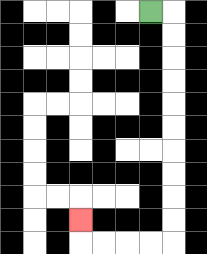{'start': '[6, 0]', 'end': '[3, 9]', 'path_directions': 'R,D,D,D,D,D,D,D,D,D,D,L,L,L,L,U', 'path_coordinates': '[[6, 0], [7, 0], [7, 1], [7, 2], [7, 3], [7, 4], [7, 5], [7, 6], [7, 7], [7, 8], [7, 9], [7, 10], [6, 10], [5, 10], [4, 10], [3, 10], [3, 9]]'}